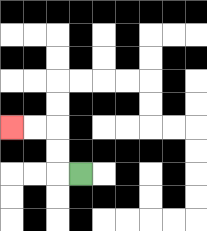{'start': '[3, 7]', 'end': '[0, 5]', 'path_directions': 'L,U,U,L,L', 'path_coordinates': '[[3, 7], [2, 7], [2, 6], [2, 5], [1, 5], [0, 5]]'}